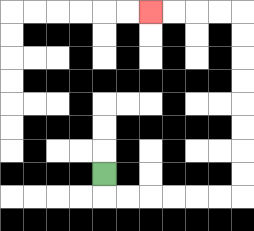{'start': '[4, 7]', 'end': '[6, 0]', 'path_directions': 'D,R,R,R,R,R,R,U,U,U,U,U,U,U,U,L,L,L,L', 'path_coordinates': '[[4, 7], [4, 8], [5, 8], [6, 8], [7, 8], [8, 8], [9, 8], [10, 8], [10, 7], [10, 6], [10, 5], [10, 4], [10, 3], [10, 2], [10, 1], [10, 0], [9, 0], [8, 0], [7, 0], [6, 0]]'}